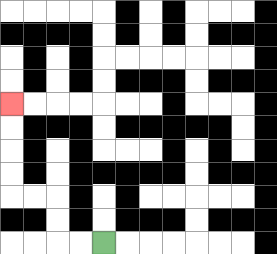{'start': '[4, 10]', 'end': '[0, 4]', 'path_directions': 'L,L,U,U,L,L,U,U,U,U', 'path_coordinates': '[[4, 10], [3, 10], [2, 10], [2, 9], [2, 8], [1, 8], [0, 8], [0, 7], [0, 6], [0, 5], [0, 4]]'}